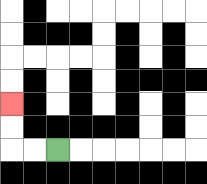{'start': '[2, 6]', 'end': '[0, 4]', 'path_directions': 'L,L,U,U', 'path_coordinates': '[[2, 6], [1, 6], [0, 6], [0, 5], [0, 4]]'}